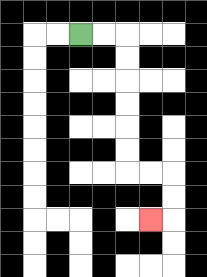{'start': '[3, 1]', 'end': '[6, 9]', 'path_directions': 'R,R,D,D,D,D,D,D,R,R,D,D,L', 'path_coordinates': '[[3, 1], [4, 1], [5, 1], [5, 2], [5, 3], [5, 4], [5, 5], [5, 6], [5, 7], [6, 7], [7, 7], [7, 8], [7, 9], [6, 9]]'}